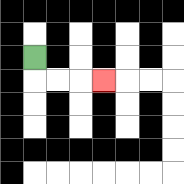{'start': '[1, 2]', 'end': '[4, 3]', 'path_directions': 'D,R,R,R', 'path_coordinates': '[[1, 2], [1, 3], [2, 3], [3, 3], [4, 3]]'}